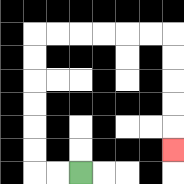{'start': '[3, 7]', 'end': '[7, 6]', 'path_directions': 'L,L,U,U,U,U,U,U,R,R,R,R,R,R,D,D,D,D,D', 'path_coordinates': '[[3, 7], [2, 7], [1, 7], [1, 6], [1, 5], [1, 4], [1, 3], [1, 2], [1, 1], [2, 1], [3, 1], [4, 1], [5, 1], [6, 1], [7, 1], [7, 2], [7, 3], [7, 4], [7, 5], [7, 6]]'}